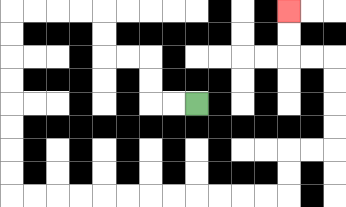{'start': '[8, 4]', 'end': '[12, 0]', 'path_directions': 'L,L,U,U,L,L,U,U,L,L,L,L,D,D,D,D,D,D,D,D,R,R,R,R,R,R,R,R,R,R,R,R,U,U,R,R,U,U,U,U,L,L,U,U', 'path_coordinates': '[[8, 4], [7, 4], [6, 4], [6, 3], [6, 2], [5, 2], [4, 2], [4, 1], [4, 0], [3, 0], [2, 0], [1, 0], [0, 0], [0, 1], [0, 2], [0, 3], [0, 4], [0, 5], [0, 6], [0, 7], [0, 8], [1, 8], [2, 8], [3, 8], [4, 8], [5, 8], [6, 8], [7, 8], [8, 8], [9, 8], [10, 8], [11, 8], [12, 8], [12, 7], [12, 6], [13, 6], [14, 6], [14, 5], [14, 4], [14, 3], [14, 2], [13, 2], [12, 2], [12, 1], [12, 0]]'}